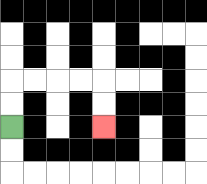{'start': '[0, 5]', 'end': '[4, 5]', 'path_directions': 'U,U,R,R,R,R,D,D', 'path_coordinates': '[[0, 5], [0, 4], [0, 3], [1, 3], [2, 3], [3, 3], [4, 3], [4, 4], [4, 5]]'}